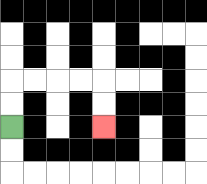{'start': '[0, 5]', 'end': '[4, 5]', 'path_directions': 'U,U,R,R,R,R,D,D', 'path_coordinates': '[[0, 5], [0, 4], [0, 3], [1, 3], [2, 3], [3, 3], [4, 3], [4, 4], [4, 5]]'}